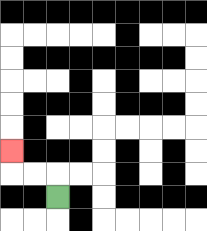{'start': '[2, 8]', 'end': '[0, 6]', 'path_directions': 'U,L,L,U', 'path_coordinates': '[[2, 8], [2, 7], [1, 7], [0, 7], [0, 6]]'}